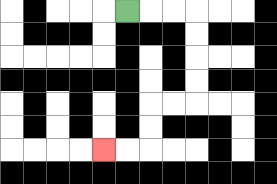{'start': '[5, 0]', 'end': '[4, 6]', 'path_directions': 'R,R,R,D,D,D,D,L,L,D,D,L,L', 'path_coordinates': '[[5, 0], [6, 0], [7, 0], [8, 0], [8, 1], [8, 2], [8, 3], [8, 4], [7, 4], [6, 4], [6, 5], [6, 6], [5, 6], [4, 6]]'}